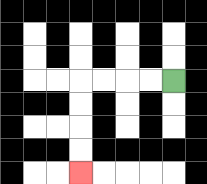{'start': '[7, 3]', 'end': '[3, 7]', 'path_directions': 'L,L,L,L,D,D,D,D', 'path_coordinates': '[[7, 3], [6, 3], [5, 3], [4, 3], [3, 3], [3, 4], [3, 5], [3, 6], [3, 7]]'}